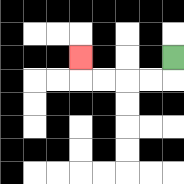{'start': '[7, 2]', 'end': '[3, 2]', 'path_directions': 'D,L,L,L,L,U', 'path_coordinates': '[[7, 2], [7, 3], [6, 3], [5, 3], [4, 3], [3, 3], [3, 2]]'}